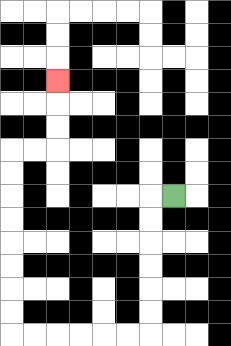{'start': '[7, 8]', 'end': '[2, 3]', 'path_directions': 'L,D,D,D,D,D,D,L,L,L,L,L,L,U,U,U,U,U,U,U,U,R,R,U,U,U', 'path_coordinates': '[[7, 8], [6, 8], [6, 9], [6, 10], [6, 11], [6, 12], [6, 13], [6, 14], [5, 14], [4, 14], [3, 14], [2, 14], [1, 14], [0, 14], [0, 13], [0, 12], [0, 11], [0, 10], [0, 9], [0, 8], [0, 7], [0, 6], [1, 6], [2, 6], [2, 5], [2, 4], [2, 3]]'}